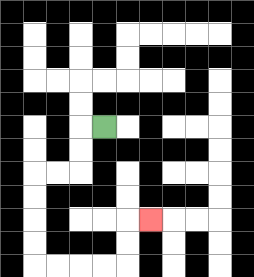{'start': '[4, 5]', 'end': '[6, 9]', 'path_directions': 'L,D,D,L,L,D,D,D,D,R,R,R,R,U,U,R', 'path_coordinates': '[[4, 5], [3, 5], [3, 6], [3, 7], [2, 7], [1, 7], [1, 8], [1, 9], [1, 10], [1, 11], [2, 11], [3, 11], [4, 11], [5, 11], [5, 10], [5, 9], [6, 9]]'}